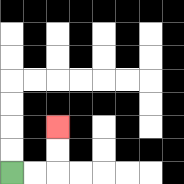{'start': '[0, 7]', 'end': '[2, 5]', 'path_directions': 'R,R,U,U', 'path_coordinates': '[[0, 7], [1, 7], [2, 7], [2, 6], [2, 5]]'}